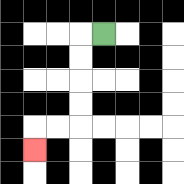{'start': '[4, 1]', 'end': '[1, 6]', 'path_directions': 'L,D,D,D,D,L,L,D', 'path_coordinates': '[[4, 1], [3, 1], [3, 2], [3, 3], [3, 4], [3, 5], [2, 5], [1, 5], [1, 6]]'}